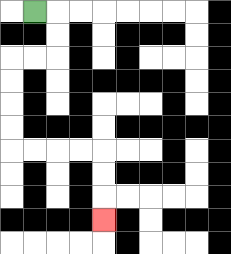{'start': '[1, 0]', 'end': '[4, 9]', 'path_directions': 'R,D,D,L,L,D,D,D,D,R,R,R,R,D,D,D', 'path_coordinates': '[[1, 0], [2, 0], [2, 1], [2, 2], [1, 2], [0, 2], [0, 3], [0, 4], [0, 5], [0, 6], [1, 6], [2, 6], [3, 6], [4, 6], [4, 7], [4, 8], [4, 9]]'}